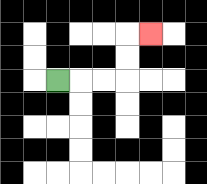{'start': '[2, 3]', 'end': '[6, 1]', 'path_directions': 'R,R,R,U,U,R', 'path_coordinates': '[[2, 3], [3, 3], [4, 3], [5, 3], [5, 2], [5, 1], [6, 1]]'}